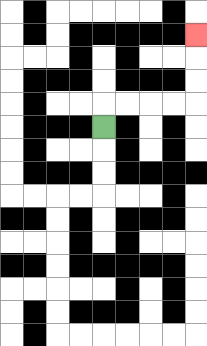{'start': '[4, 5]', 'end': '[8, 1]', 'path_directions': 'U,R,R,R,R,U,U,U', 'path_coordinates': '[[4, 5], [4, 4], [5, 4], [6, 4], [7, 4], [8, 4], [8, 3], [8, 2], [8, 1]]'}